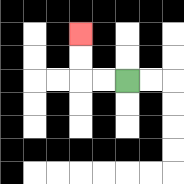{'start': '[5, 3]', 'end': '[3, 1]', 'path_directions': 'L,L,U,U', 'path_coordinates': '[[5, 3], [4, 3], [3, 3], [3, 2], [3, 1]]'}